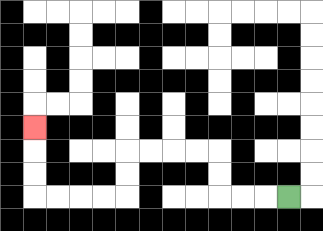{'start': '[12, 8]', 'end': '[1, 5]', 'path_directions': 'L,L,L,U,U,L,L,L,L,D,D,L,L,L,L,U,U,U', 'path_coordinates': '[[12, 8], [11, 8], [10, 8], [9, 8], [9, 7], [9, 6], [8, 6], [7, 6], [6, 6], [5, 6], [5, 7], [5, 8], [4, 8], [3, 8], [2, 8], [1, 8], [1, 7], [1, 6], [1, 5]]'}